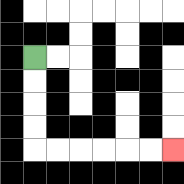{'start': '[1, 2]', 'end': '[7, 6]', 'path_directions': 'D,D,D,D,R,R,R,R,R,R', 'path_coordinates': '[[1, 2], [1, 3], [1, 4], [1, 5], [1, 6], [2, 6], [3, 6], [4, 6], [5, 6], [6, 6], [7, 6]]'}